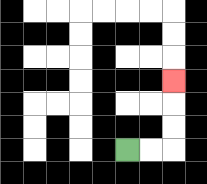{'start': '[5, 6]', 'end': '[7, 3]', 'path_directions': 'R,R,U,U,U', 'path_coordinates': '[[5, 6], [6, 6], [7, 6], [7, 5], [7, 4], [7, 3]]'}